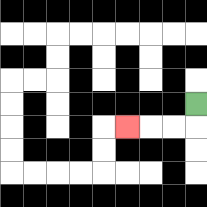{'start': '[8, 4]', 'end': '[5, 5]', 'path_directions': 'D,L,L,L', 'path_coordinates': '[[8, 4], [8, 5], [7, 5], [6, 5], [5, 5]]'}